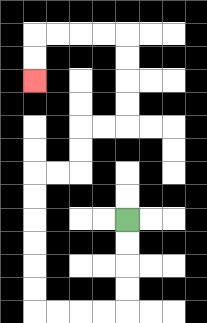{'start': '[5, 9]', 'end': '[1, 3]', 'path_directions': 'D,D,D,D,L,L,L,L,U,U,U,U,U,U,R,R,U,U,R,R,U,U,U,U,L,L,L,L,D,D', 'path_coordinates': '[[5, 9], [5, 10], [5, 11], [5, 12], [5, 13], [4, 13], [3, 13], [2, 13], [1, 13], [1, 12], [1, 11], [1, 10], [1, 9], [1, 8], [1, 7], [2, 7], [3, 7], [3, 6], [3, 5], [4, 5], [5, 5], [5, 4], [5, 3], [5, 2], [5, 1], [4, 1], [3, 1], [2, 1], [1, 1], [1, 2], [1, 3]]'}